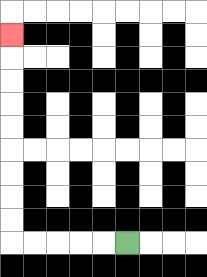{'start': '[5, 10]', 'end': '[0, 1]', 'path_directions': 'L,L,L,L,L,U,U,U,U,U,U,U,U,U', 'path_coordinates': '[[5, 10], [4, 10], [3, 10], [2, 10], [1, 10], [0, 10], [0, 9], [0, 8], [0, 7], [0, 6], [0, 5], [0, 4], [0, 3], [0, 2], [0, 1]]'}